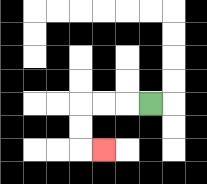{'start': '[6, 4]', 'end': '[4, 6]', 'path_directions': 'L,L,L,D,D,R', 'path_coordinates': '[[6, 4], [5, 4], [4, 4], [3, 4], [3, 5], [3, 6], [4, 6]]'}